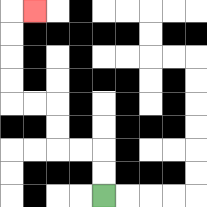{'start': '[4, 8]', 'end': '[1, 0]', 'path_directions': 'U,U,L,L,U,U,L,L,U,U,U,U,R', 'path_coordinates': '[[4, 8], [4, 7], [4, 6], [3, 6], [2, 6], [2, 5], [2, 4], [1, 4], [0, 4], [0, 3], [0, 2], [0, 1], [0, 0], [1, 0]]'}